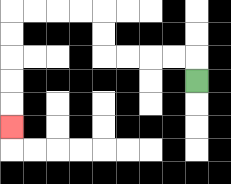{'start': '[8, 3]', 'end': '[0, 5]', 'path_directions': 'U,L,L,L,L,U,U,L,L,L,L,D,D,D,D,D', 'path_coordinates': '[[8, 3], [8, 2], [7, 2], [6, 2], [5, 2], [4, 2], [4, 1], [4, 0], [3, 0], [2, 0], [1, 0], [0, 0], [0, 1], [0, 2], [0, 3], [0, 4], [0, 5]]'}